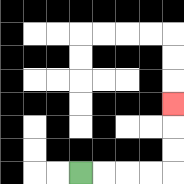{'start': '[3, 7]', 'end': '[7, 4]', 'path_directions': 'R,R,R,R,U,U,U', 'path_coordinates': '[[3, 7], [4, 7], [5, 7], [6, 7], [7, 7], [7, 6], [7, 5], [7, 4]]'}